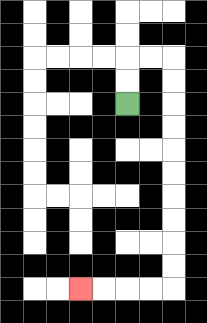{'start': '[5, 4]', 'end': '[3, 12]', 'path_directions': 'U,U,R,R,D,D,D,D,D,D,D,D,D,D,L,L,L,L', 'path_coordinates': '[[5, 4], [5, 3], [5, 2], [6, 2], [7, 2], [7, 3], [7, 4], [7, 5], [7, 6], [7, 7], [7, 8], [7, 9], [7, 10], [7, 11], [7, 12], [6, 12], [5, 12], [4, 12], [3, 12]]'}